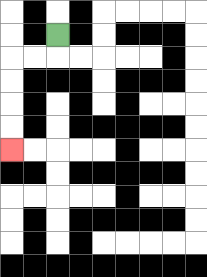{'start': '[2, 1]', 'end': '[0, 6]', 'path_directions': 'D,L,L,D,D,D,D', 'path_coordinates': '[[2, 1], [2, 2], [1, 2], [0, 2], [0, 3], [0, 4], [0, 5], [0, 6]]'}